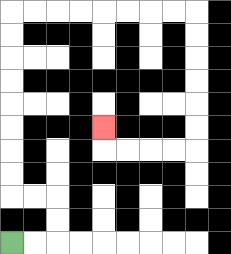{'start': '[0, 10]', 'end': '[4, 5]', 'path_directions': 'R,R,U,U,L,L,U,U,U,U,U,U,U,U,R,R,R,R,R,R,R,R,D,D,D,D,D,D,L,L,L,L,U', 'path_coordinates': '[[0, 10], [1, 10], [2, 10], [2, 9], [2, 8], [1, 8], [0, 8], [0, 7], [0, 6], [0, 5], [0, 4], [0, 3], [0, 2], [0, 1], [0, 0], [1, 0], [2, 0], [3, 0], [4, 0], [5, 0], [6, 0], [7, 0], [8, 0], [8, 1], [8, 2], [8, 3], [8, 4], [8, 5], [8, 6], [7, 6], [6, 6], [5, 6], [4, 6], [4, 5]]'}